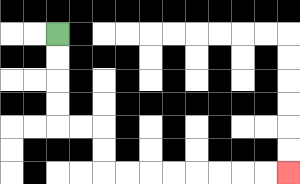{'start': '[2, 1]', 'end': '[12, 7]', 'path_directions': 'D,D,D,D,R,R,D,D,R,R,R,R,R,R,R,R', 'path_coordinates': '[[2, 1], [2, 2], [2, 3], [2, 4], [2, 5], [3, 5], [4, 5], [4, 6], [4, 7], [5, 7], [6, 7], [7, 7], [8, 7], [9, 7], [10, 7], [11, 7], [12, 7]]'}